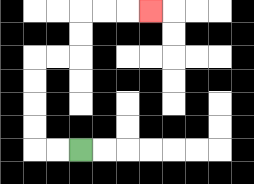{'start': '[3, 6]', 'end': '[6, 0]', 'path_directions': 'L,L,U,U,U,U,R,R,U,U,R,R,R', 'path_coordinates': '[[3, 6], [2, 6], [1, 6], [1, 5], [1, 4], [1, 3], [1, 2], [2, 2], [3, 2], [3, 1], [3, 0], [4, 0], [5, 0], [6, 0]]'}